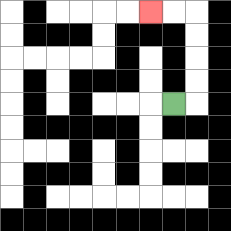{'start': '[7, 4]', 'end': '[6, 0]', 'path_directions': 'R,U,U,U,U,L,L', 'path_coordinates': '[[7, 4], [8, 4], [8, 3], [8, 2], [8, 1], [8, 0], [7, 0], [6, 0]]'}